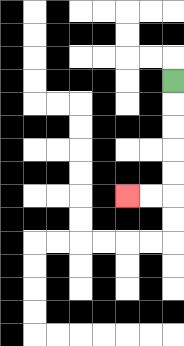{'start': '[7, 3]', 'end': '[5, 8]', 'path_directions': 'D,D,D,D,D,L,L', 'path_coordinates': '[[7, 3], [7, 4], [7, 5], [7, 6], [7, 7], [7, 8], [6, 8], [5, 8]]'}